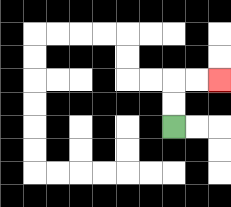{'start': '[7, 5]', 'end': '[9, 3]', 'path_directions': 'U,U,R,R', 'path_coordinates': '[[7, 5], [7, 4], [7, 3], [8, 3], [9, 3]]'}